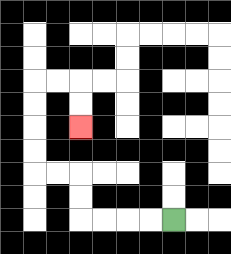{'start': '[7, 9]', 'end': '[3, 5]', 'path_directions': 'L,L,L,L,U,U,L,L,U,U,U,U,R,R,D,D', 'path_coordinates': '[[7, 9], [6, 9], [5, 9], [4, 9], [3, 9], [3, 8], [3, 7], [2, 7], [1, 7], [1, 6], [1, 5], [1, 4], [1, 3], [2, 3], [3, 3], [3, 4], [3, 5]]'}